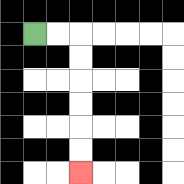{'start': '[1, 1]', 'end': '[3, 7]', 'path_directions': 'R,R,D,D,D,D,D,D', 'path_coordinates': '[[1, 1], [2, 1], [3, 1], [3, 2], [3, 3], [3, 4], [3, 5], [3, 6], [3, 7]]'}